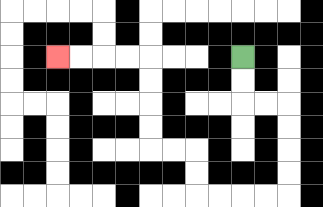{'start': '[10, 2]', 'end': '[2, 2]', 'path_directions': 'D,D,R,R,D,D,D,D,L,L,L,L,U,U,L,L,U,U,U,U,L,L,L,L', 'path_coordinates': '[[10, 2], [10, 3], [10, 4], [11, 4], [12, 4], [12, 5], [12, 6], [12, 7], [12, 8], [11, 8], [10, 8], [9, 8], [8, 8], [8, 7], [8, 6], [7, 6], [6, 6], [6, 5], [6, 4], [6, 3], [6, 2], [5, 2], [4, 2], [3, 2], [2, 2]]'}